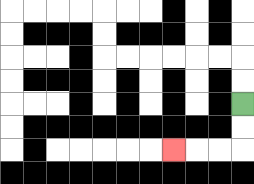{'start': '[10, 4]', 'end': '[7, 6]', 'path_directions': 'D,D,L,L,L', 'path_coordinates': '[[10, 4], [10, 5], [10, 6], [9, 6], [8, 6], [7, 6]]'}